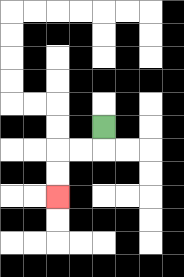{'start': '[4, 5]', 'end': '[2, 8]', 'path_directions': 'D,L,L,D,D', 'path_coordinates': '[[4, 5], [4, 6], [3, 6], [2, 6], [2, 7], [2, 8]]'}